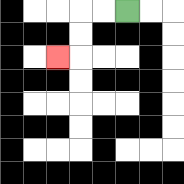{'start': '[5, 0]', 'end': '[2, 2]', 'path_directions': 'L,L,D,D,L', 'path_coordinates': '[[5, 0], [4, 0], [3, 0], [3, 1], [3, 2], [2, 2]]'}